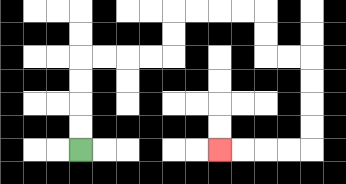{'start': '[3, 6]', 'end': '[9, 6]', 'path_directions': 'U,U,U,U,R,R,R,R,U,U,R,R,R,R,D,D,R,R,D,D,D,D,L,L,L,L', 'path_coordinates': '[[3, 6], [3, 5], [3, 4], [3, 3], [3, 2], [4, 2], [5, 2], [6, 2], [7, 2], [7, 1], [7, 0], [8, 0], [9, 0], [10, 0], [11, 0], [11, 1], [11, 2], [12, 2], [13, 2], [13, 3], [13, 4], [13, 5], [13, 6], [12, 6], [11, 6], [10, 6], [9, 6]]'}